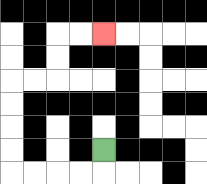{'start': '[4, 6]', 'end': '[4, 1]', 'path_directions': 'D,L,L,L,L,U,U,U,U,R,R,U,U,R,R', 'path_coordinates': '[[4, 6], [4, 7], [3, 7], [2, 7], [1, 7], [0, 7], [0, 6], [0, 5], [0, 4], [0, 3], [1, 3], [2, 3], [2, 2], [2, 1], [3, 1], [4, 1]]'}